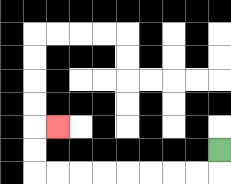{'start': '[9, 6]', 'end': '[2, 5]', 'path_directions': 'D,L,L,L,L,L,L,L,L,U,U,R', 'path_coordinates': '[[9, 6], [9, 7], [8, 7], [7, 7], [6, 7], [5, 7], [4, 7], [3, 7], [2, 7], [1, 7], [1, 6], [1, 5], [2, 5]]'}